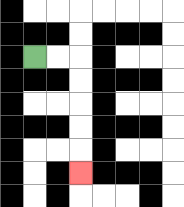{'start': '[1, 2]', 'end': '[3, 7]', 'path_directions': 'R,R,D,D,D,D,D', 'path_coordinates': '[[1, 2], [2, 2], [3, 2], [3, 3], [3, 4], [3, 5], [3, 6], [3, 7]]'}